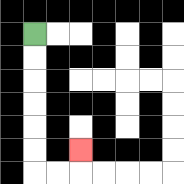{'start': '[1, 1]', 'end': '[3, 6]', 'path_directions': 'D,D,D,D,D,D,R,R,U', 'path_coordinates': '[[1, 1], [1, 2], [1, 3], [1, 4], [1, 5], [1, 6], [1, 7], [2, 7], [3, 7], [3, 6]]'}